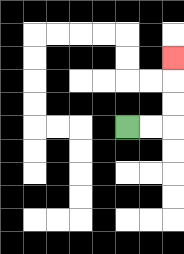{'start': '[5, 5]', 'end': '[7, 2]', 'path_directions': 'R,R,U,U,U', 'path_coordinates': '[[5, 5], [6, 5], [7, 5], [7, 4], [7, 3], [7, 2]]'}